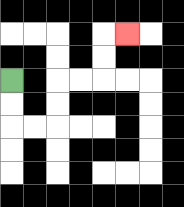{'start': '[0, 3]', 'end': '[5, 1]', 'path_directions': 'D,D,R,R,U,U,R,R,U,U,R', 'path_coordinates': '[[0, 3], [0, 4], [0, 5], [1, 5], [2, 5], [2, 4], [2, 3], [3, 3], [4, 3], [4, 2], [4, 1], [5, 1]]'}